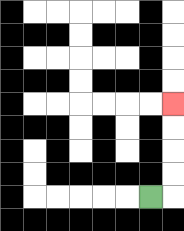{'start': '[6, 8]', 'end': '[7, 4]', 'path_directions': 'R,U,U,U,U', 'path_coordinates': '[[6, 8], [7, 8], [7, 7], [7, 6], [7, 5], [7, 4]]'}